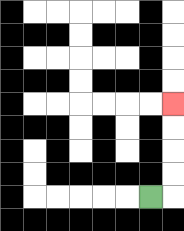{'start': '[6, 8]', 'end': '[7, 4]', 'path_directions': 'R,U,U,U,U', 'path_coordinates': '[[6, 8], [7, 8], [7, 7], [7, 6], [7, 5], [7, 4]]'}